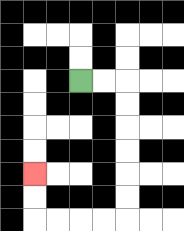{'start': '[3, 3]', 'end': '[1, 7]', 'path_directions': 'R,R,D,D,D,D,D,D,L,L,L,L,U,U', 'path_coordinates': '[[3, 3], [4, 3], [5, 3], [5, 4], [5, 5], [5, 6], [5, 7], [5, 8], [5, 9], [4, 9], [3, 9], [2, 9], [1, 9], [1, 8], [1, 7]]'}